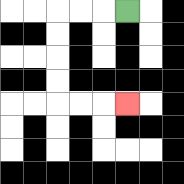{'start': '[5, 0]', 'end': '[5, 4]', 'path_directions': 'L,L,L,D,D,D,D,R,R,R', 'path_coordinates': '[[5, 0], [4, 0], [3, 0], [2, 0], [2, 1], [2, 2], [2, 3], [2, 4], [3, 4], [4, 4], [5, 4]]'}